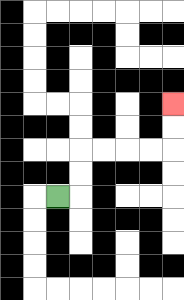{'start': '[2, 8]', 'end': '[7, 4]', 'path_directions': 'R,U,U,R,R,R,R,U,U', 'path_coordinates': '[[2, 8], [3, 8], [3, 7], [3, 6], [4, 6], [5, 6], [6, 6], [7, 6], [7, 5], [7, 4]]'}